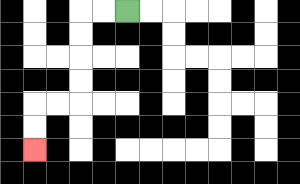{'start': '[5, 0]', 'end': '[1, 6]', 'path_directions': 'L,L,D,D,D,D,L,L,D,D', 'path_coordinates': '[[5, 0], [4, 0], [3, 0], [3, 1], [3, 2], [3, 3], [3, 4], [2, 4], [1, 4], [1, 5], [1, 6]]'}